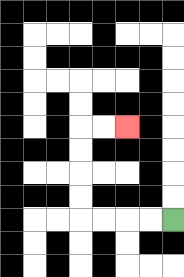{'start': '[7, 9]', 'end': '[5, 5]', 'path_directions': 'L,L,L,L,U,U,U,U,R,R', 'path_coordinates': '[[7, 9], [6, 9], [5, 9], [4, 9], [3, 9], [3, 8], [3, 7], [3, 6], [3, 5], [4, 5], [5, 5]]'}